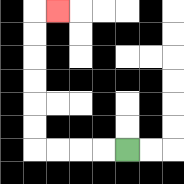{'start': '[5, 6]', 'end': '[2, 0]', 'path_directions': 'L,L,L,L,U,U,U,U,U,U,R', 'path_coordinates': '[[5, 6], [4, 6], [3, 6], [2, 6], [1, 6], [1, 5], [1, 4], [1, 3], [1, 2], [1, 1], [1, 0], [2, 0]]'}